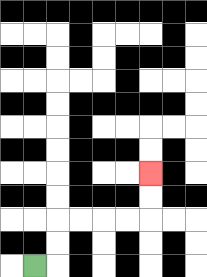{'start': '[1, 11]', 'end': '[6, 7]', 'path_directions': 'R,U,U,R,R,R,R,U,U', 'path_coordinates': '[[1, 11], [2, 11], [2, 10], [2, 9], [3, 9], [4, 9], [5, 9], [6, 9], [6, 8], [6, 7]]'}